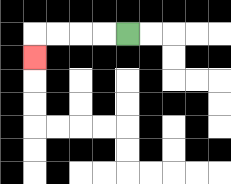{'start': '[5, 1]', 'end': '[1, 2]', 'path_directions': 'L,L,L,L,D', 'path_coordinates': '[[5, 1], [4, 1], [3, 1], [2, 1], [1, 1], [1, 2]]'}